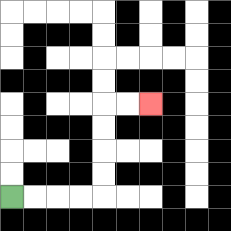{'start': '[0, 8]', 'end': '[6, 4]', 'path_directions': 'R,R,R,R,U,U,U,U,R,R', 'path_coordinates': '[[0, 8], [1, 8], [2, 8], [3, 8], [4, 8], [4, 7], [4, 6], [4, 5], [4, 4], [5, 4], [6, 4]]'}